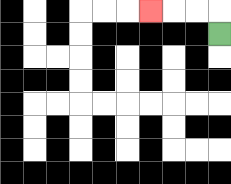{'start': '[9, 1]', 'end': '[6, 0]', 'path_directions': 'U,L,L,L', 'path_coordinates': '[[9, 1], [9, 0], [8, 0], [7, 0], [6, 0]]'}